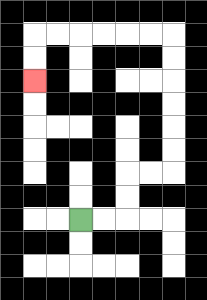{'start': '[3, 9]', 'end': '[1, 3]', 'path_directions': 'R,R,U,U,R,R,U,U,U,U,U,U,L,L,L,L,L,L,D,D', 'path_coordinates': '[[3, 9], [4, 9], [5, 9], [5, 8], [5, 7], [6, 7], [7, 7], [7, 6], [7, 5], [7, 4], [7, 3], [7, 2], [7, 1], [6, 1], [5, 1], [4, 1], [3, 1], [2, 1], [1, 1], [1, 2], [1, 3]]'}